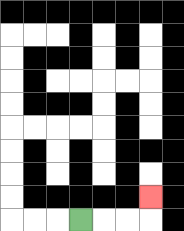{'start': '[3, 9]', 'end': '[6, 8]', 'path_directions': 'R,R,R,U', 'path_coordinates': '[[3, 9], [4, 9], [5, 9], [6, 9], [6, 8]]'}